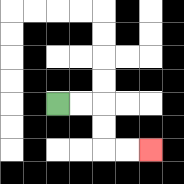{'start': '[2, 4]', 'end': '[6, 6]', 'path_directions': 'R,R,D,D,R,R', 'path_coordinates': '[[2, 4], [3, 4], [4, 4], [4, 5], [4, 6], [5, 6], [6, 6]]'}